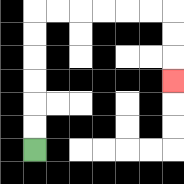{'start': '[1, 6]', 'end': '[7, 3]', 'path_directions': 'U,U,U,U,U,U,R,R,R,R,R,R,D,D,D', 'path_coordinates': '[[1, 6], [1, 5], [1, 4], [1, 3], [1, 2], [1, 1], [1, 0], [2, 0], [3, 0], [4, 0], [5, 0], [6, 0], [7, 0], [7, 1], [7, 2], [7, 3]]'}